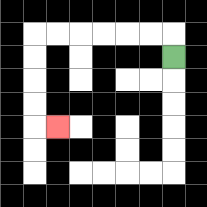{'start': '[7, 2]', 'end': '[2, 5]', 'path_directions': 'U,L,L,L,L,L,L,D,D,D,D,R', 'path_coordinates': '[[7, 2], [7, 1], [6, 1], [5, 1], [4, 1], [3, 1], [2, 1], [1, 1], [1, 2], [1, 3], [1, 4], [1, 5], [2, 5]]'}